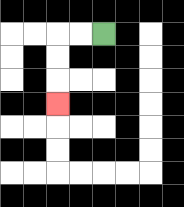{'start': '[4, 1]', 'end': '[2, 4]', 'path_directions': 'L,L,D,D,D', 'path_coordinates': '[[4, 1], [3, 1], [2, 1], [2, 2], [2, 3], [2, 4]]'}